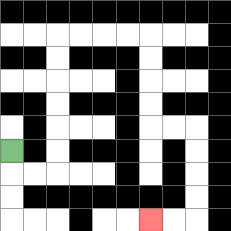{'start': '[0, 6]', 'end': '[6, 9]', 'path_directions': 'D,R,R,U,U,U,U,U,U,R,R,R,R,D,D,D,D,R,R,D,D,D,D,L,L', 'path_coordinates': '[[0, 6], [0, 7], [1, 7], [2, 7], [2, 6], [2, 5], [2, 4], [2, 3], [2, 2], [2, 1], [3, 1], [4, 1], [5, 1], [6, 1], [6, 2], [6, 3], [6, 4], [6, 5], [7, 5], [8, 5], [8, 6], [8, 7], [8, 8], [8, 9], [7, 9], [6, 9]]'}